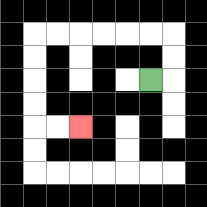{'start': '[6, 3]', 'end': '[3, 5]', 'path_directions': 'R,U,U,L,L,L,L,L,L,D,D,D,D,R,R', 'path_coordinates': '[[6, 3], [7, 3], [7, 2], [7, 1], [6, 1], [5, 1], [4, 1], [3, 1], [2, 1], [1, 1], [1, 2], [1, 3], [1, 4], [1, 5], [2, 5], [3, 5]]'}